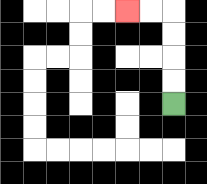{'start': '[7, 4]', 'end': '[5, 0]', 'path_directions': 'U,U,U,U,L,L', 'path_coordinates': '[[7, 4], [7, 3], [7, 2], [7, 1], [7, 0], [6, 0], [5, 0]]'}